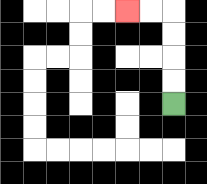{'start': '[7, 4]', 'end': '[5, 0]', 'path_directions': 'U,U,U,U,L,L', 'path_coordinates': '[[7, 4], [7, 3], [7, 2], [7, 1], [7, 0], [6, 0], [5, 0]]'}